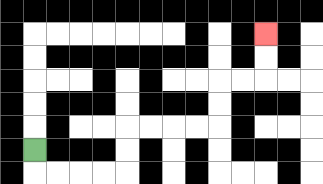{'start': '[1, 6]', 'end': '[11, 1]', 'path_directions': 'D,R,R,R,R,U,U,R,R,R,R,U,U,R,R,U,U', 'path_coordinates': '[[1, 6], [1, 7], [2, 7], [3, 7], [4, 7], [5, 7], [5, 6], [5, 5], [6, 5], [7, 5], [8, 5], [9, 5], [9, 4], [9, 3], [10, 3], [11, 3], [11, 2], [11, 1]]'}